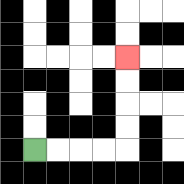{'start': '[1, 6]', 'end': '[5, 2]', 'path_directions': 'R,R,R,R,U,U,U,U', 'path_coordinates': '[[1, 6], [2, 6], [3, 6], [4, 6], [5, 6], [5, 5], [5, 4], [5, 3], [5, 2]]'}